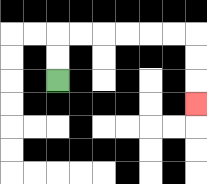{'start': '[2, 3]', 'end': '[8, 4]', 'path_directions': 'U,U,R,R,R,R,R,R,D,D,D', 'path_coordinates': '[[2, 3], [2, 2], [2, 1], [3, 1], [4, 1], [5, 1], [6, 1], [7, 1], [8, 1], [8, 2], [8, 3], [8, 4]]'}